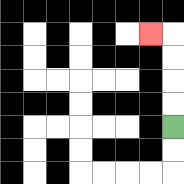{'start': '[7, 5]', 'end': '[6, 1]', 'path_directions': 'U,U,U,U,L', 'path_coordinates': '[[7, 5], [7, 4], [7, 3], [7, 2], [7, 1], [6, 1]]'}